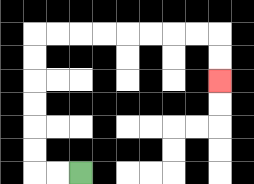{'start': '[3, 7]', 'end': '[9, 3]', 'path_directions': 'L,L,U,U,U,U,U,U,R,R,R,R,R,R,R,R,D,D', 'path_coordinates': '[[3, 7], [2, 7], [1, 7], [1, 6], [1, 5], [1, 4], [1, 3], [1, 2], [1, 1], [2, 1], [3, 1], [4, 1], [5, 1], [6, 1], [7, 1], [8, 1], [9, 1], [9, 2], [9, 3]]'}